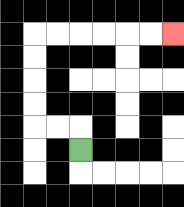{'start': '[3, 6]', 'end': '[7, 1]', 'path_directions': 'U,L,L,U,U,U,U,R,R,R,R,R,R', 'path_coordinates': '[[3, 6], [3, 5], [2, 5], [1, 5], [1, 4], [1, 3], [1, 2], [1, 1], [2, 1], [3, 1], [4, 1], [5, 1], [6, 1], [7, 1]]'}